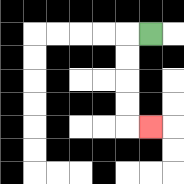{'start': '[6, 1]', 'end': '[6, 5]', 'path_directions': 'L,D,D,D,D,R', 'path_coordinates': '[[6, 1], [5, 1], [5, 2], [5, 3], [5, 4], [5, 5], [6, 5]]'}